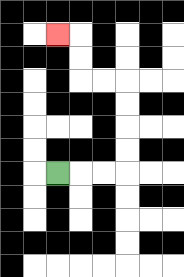{'start': '[2, 7]', 'end': '[2, 1]', 'path_directions': 'R,R,R,U,U,U,U,L,L,U,U,L', 'path_coordinates': '[[2, 7], [3, 7], [4, 7], [5, 7], [5, 6], [5, 5], [5, 4], [5, 3], [4, 3], [3, 3], [3, 2], [3, 1], [2, 1]]'}